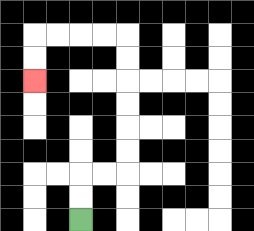{'start': '[3, 9]', 'end': '[1, 3]', 'path_directions': 'U,U,R,R,U,U,U,U,U,U,L,L,L,L,D,D', 'path_coordinates': '[[3, 9], [3, 8], [3, 7], [4, 7], [5, 7], [5, 6], [5, 5], [5, 4], [5, 3], [5, 2], [5, 1], [4, 1], [3, 1], [2, 1], [1, 1], [1, 2], [1, 3]]'}